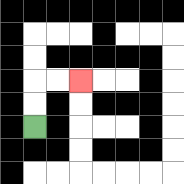{'start': '[1, 5]', 'end': '[3, 3]', 'path_directions': 'U,U,R,R', 'path_coordinates': '[[1, 5], [1, 4], [1, 3], [2, 3], [3, 3]]'}